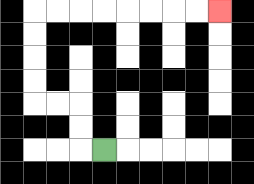{'start': '[4, 6]', 'end': '[9, 0]', 'path_directions': 'L,U,U,L,L,U,U,U,U,R,R,R,R,R,R,R,R', 'path_coordinates': '[[4, 6], [3, 6], [3, 5], [3, 4], [2, 4], [1, 4], [1, 3], [1, 2], [1, 1], [1, 0], [2, 0], [3, 0], [4, 0], [5, 0], [6, 0], [7, 0], [8, 0], [9, 0]]'}